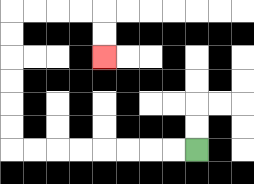{'start': '[8, 6]', 'end': '[4, 2]', 'path_directions': 'L,L,L,L,L,L,L,L,U,U,U,U,U,U,R,R,R,R,D,D', 'path_coordinates': '[[8, 6], [7, 6], [6, 6], [5, 6], [4, 6], [3, 6], [2, 6], [1, 6], [0, 6], [0, 5], [0, 4], [0, 3], [0, 2], [0, 1], [0, 0], [1, 0], [2, 0], [3, 0], [4, 0], [4, 1], [4, 2]]'}